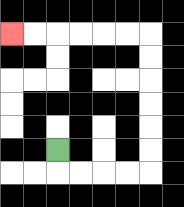{'start': '[2, 6]', 'end': '[0, 1]', 'path_directions': 'D,R,R,R,R,U,U,U,U,U,U,L,L,L,L,L,L', 'path_coordinates': '[[2, 6], [2, 7], [3, 7], [4, 7], [5, 7], [6, 7], [6, 6], [6, 5], [6, 4], [6, 3], [6, 2], [6, 1], [5, 1], [4, 1], [3, 1], [2, 1], [1, 1], [0, 1]]'}